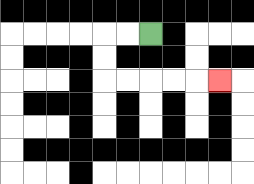{'start': '[6, 1]', 'end': '[9, 3]', 'path_directions': 'L,L,D,D,R,R,R,R,R', 'path_coordinates': '[[6, 1], [5, 1], [4, 1], [4, 2], [4, 3], [5, 3], [6, 3], [7, 3], [8, 3], [9, 3]]'}